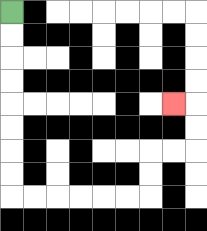{'start': '[0, 0]', 'end': '[7, 4]', 'path_directions': 'D,D,D,D,D,D,D,D,R,R,R,R,R,R,U,U,R,R,U,U,L', 'path_coordinates': '[[0, 0], [0, 1], [0, 2], [0, 3], [0, 4], [0, 5], [0, 6], [0, 7], [0, 8], [1, 8], [2, 8], [3, 8], [4, 8], [5, 8], [6, 8], [6, 7], [6, 6], [7, 6], [8, 6], [8, 5], [8, 4], [7, 4]]'}